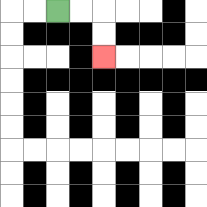{'start': '[2, 0]', 'end': '[4, 2]', 'path_directions': 'R,R,D,D', 'path_coordinates': '[[2, 0], [3, 0], [4, 0], [4, 1], [4, 2]]'}